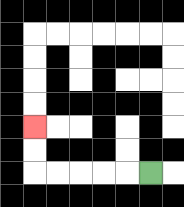{'start': '[6, 7]', 'end': '[1, 5]', 'path_directions': 'L,L,L,L,L,U,U', 'path_coordinates': '[[6, 7], [5, 7], [4, 7], [3, 7], [2, 7], [1, 7], [1, 6], [1, 5]]'}